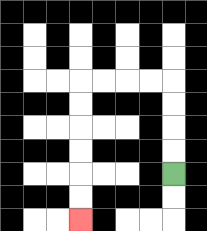{'start': '[7, 7]', 'end': '[3, 9]', 'path_directions': 'U,U,U,U,L,L,L,L,D,D,D,D,D,D', 'path_coordinates': '[[7, 7], [7, 6], [7, 5], [7, 4], [7, 3], [6, 3], [5, 3], [4, 3], [3, 3], [3, 4], [3, 5], [3, 6], [3, 7], [3, 8], [3, 9]]'}